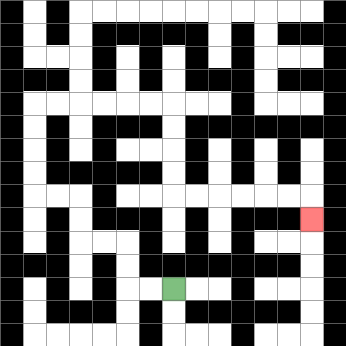{'start': '[7, 12]', 'end': '[13, 9]', 'path_directions': 'L,L,U,U,L,L,U,U,L,L,U,U,U,U,R,R,R,R,R,R,D,D,D,D,R,R,R,R,R,R,D', 'path_coordinates': '[[7, 12], [6, 12], [5, 12], [5, 11], [5, 10], [4, 10], [3, 10], [3, 9], [3, 8], [2, 8], [1, 8], [1, 7], [1, 6], [1, 5], [1, 4], [2, 4], [3, 4], [4, 4], [5, 4], [6, 4], [7, 4], [7, 5], [7, 6], [7, 7], [7, 8], [8, 8], [9, 8], [10, 8], [11, 8], [12, 8], [13, 8], [13, 9]]'}